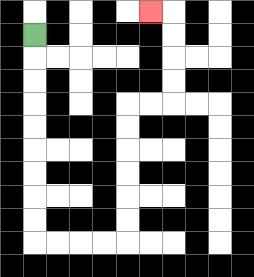{'start': '[1, 1]', 'end': '[6, 0]', 'path_directions': 'D,D,D,D,D,D,D,D,D,R,R,R,R,U,U,U,U,U,U,R,R,U,U,U,U,L', 'path_coordinates': '[[1, 1], [1, 2], [1, 3], [1, 4], [1, 5], [1, 6], [1, 7], [1, 8], [1, 9], [1, 10], [2, 10], [3, 10], [4, 10], [5, 10], [5, 9], [5, 8], [5, 7], [5, 6], [5, 5], [5, 4], [6, 4], [7, 4], [7, 3], [7, 2], [7, 1], [7, 0], [6, 0]]'}